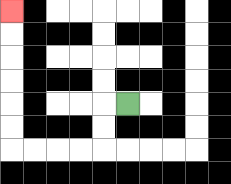{'start': '[5, 4]', 'end': '[0, 0]', 'path_directions': 'L,D,D,L,L,L,L,U,U,U,U,U,U', 'path_coordinates': '[[5, 4], [4, 4], [4, 5], [4, 6], [3, 6], [2, 6], [1, 6], [0, 6], [0, 5], [0, 4], [0, 3], [0, 2], [0, 1], [0, 0]]'}